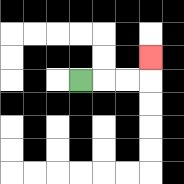{'start': '[3, 3]', 'end': '[6, 2]', 'path_directions': 'R,R,R,U', 'path_coordinates': '[[3, 3], [4, 3], [5, 3], [6, 3], [6, 2]]'}